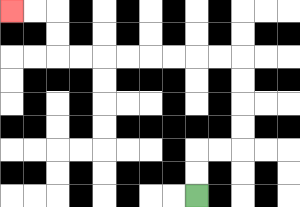{'start': '[8, 8]', 'end': '[0, 0]', 'path_directions': 'U,U,R,R,U,U,U,U,L,L,L,L,L,L,L,L,U,U,L,L', 'path_coordinates': '[[8, 8], [8, 7], [8, 6], [9, 6], [10, 6], [10, 5], [10, 4], [10, 3], [10, 2], [9, 2], [8, 2], [7, 2], [6, 2], [5, 2], [4, 2], [3, 2], [2, 2], [2, 1], [2, 0], [1, 0], [0, 0]]'}